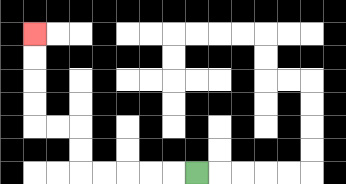{'start': '[8, 7]', 'end': '[1, 1]', 'path_directions': 'L,L,L,L,L,U,U,L,L,U,U,U,U', 'path_coordinates': '[[8, 7], [7, 7], [6, 7], [5, 7], [4, 7], [3, 7], [3, 6], [3, 5], [2, 5], [1, 5], [1, 4], [1, 3], [1, 2], [1, 1]]'}